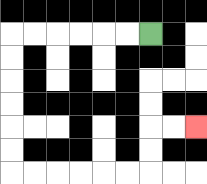{'start': '[6, 1]', 'end': '[8, 5]', 'path_directions': 'L,L,L,L,L,L,D,D,D,D,D,D,R,R,R,R,R,R,U,U,R,R', 'path_coordinates': '[[6, 1], [5, 1], [4, 1], [3, 1], [2, 1], [1, 1], [0, 1], [0, 2], [0, 3], [0, 4], [0, 5], [0, 6], [0, 7], [1, 7], [2, 7], [3, 7], [4, 7], [5, 7], [6, 7], [6, 6], [6, 5], [7, 5], [8, 5]]'}